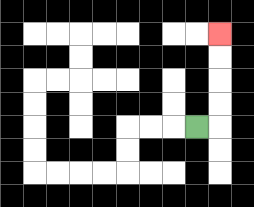{'start': '[8, 5]', 'end': '[9, 1]', 'path_directions': 'R,U,U,U,U', 'path_coordinates': '[[8, 5], [9, 5], [9, 4], [9, 3], [9, 2], [9, 1]]'}